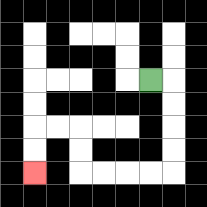{'start': '[6, 3]', 'end': '[1, 7]', 'path_directions': 'R,D,D,D,D,L,L,L,L,U,U,L,L,D,D', 'path_coordinates': '[[6, 3], [7, 3], [7, 4], [7, 5], [7, 6], [7, 7], [6, 7], [5, 7], [4, 7], [3, 7], [3, 6], [3, 5], [2, 5], [1, 5], [1, 6], [1, 7]]'}